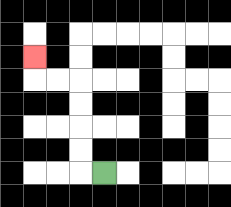{'start': '[4, 7]', 'end': '[1, 2]', 'path_directions': 'L,U,U,U,U,L,L,U', 'path_coordinates': '[[4, 7], [3, 7], [3, 6], [3, 5], [3, 4], [3, 3], [2, 3], [1, 3], [1, 2]]'}